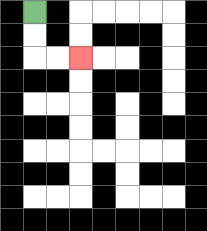{'start': '[1, 0]', 'end': '[3, 2]', 'path_directions': 'D,D,R,R', 'path_coordinates': '[[1, 0], [1, 1], [1, 2], [2, 2], [3, 2]]'}